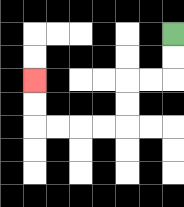{'start': '[7, 1]', 'end': '[1, 3]', 'path_directions': 'D,D,L,L,D,D,L,L,L,L,U,U', 'path_coordinates': '[[7, 1], [7, 2], [7, 3], [6, 3], [5, 3], [5, 4], [5, 5], [4, 5], [3, 5], [2, 5], [1, 5], [1, 4], [1, 3]]'}